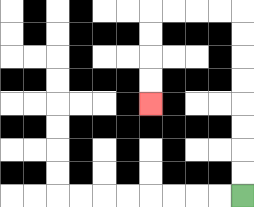{'start': '[10, 8]', 'end': '[6, 4]', 'path_directions': 'U,U,U,U,U,U,U,U,L,L,L,L,D,D,D,D', 'path_coordinates': '[[10, 8], [10, 7], [10, 6], [10, 5], [10, 4], [10, 3], [10, 2], [10, 1], [10, 0], [9, 0], [8, 0], [7, 0], [6, 0], [6, 1], [6, 2], [6, 3], [6, 4]]'}